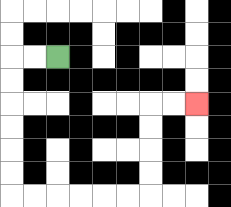{'start': '[2, 2]', 'end': '[8, 4]', 'path_directions': 'L,L,D,D,D,D,D,D,R,R,R,R,R,R,U,U,U,U,R,R', 'path_coordinates': '[[2, 2], [1, 2], [0, 2], [0, 3], [0, 4], [0, 5], [0, 6], [0, 7], [0, 8], [1, 8], [2, 8], [3, 8], [4, 8], [5, 8], [6, 8], [6, 7], [6, 6], [6, 5], [6, 4], [7, 4], [8, 4]]'}